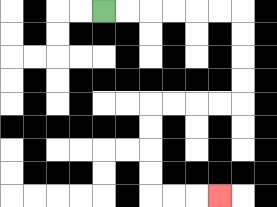{'start': '[4, 0]', 'end': '[9, 8]', 'path_directions': 'R,R,R,R,R,R,D,D,D,D,L,L,L,L,D,D,D,D,R,R,R', 'path_coordinates': '[[4, 0], [5, 0], [6, 0], [7, 0], [8, 0], [9, 0], [10, 0], [10, 1], [10, 2], [10, 3], [10, 4], [9, 4], [8, 4], [7, 4], [6, 4], [6, 5], [6, 6], [6, 7], [6, 8], [7, 8], [8, 8], [9, 8]]'}